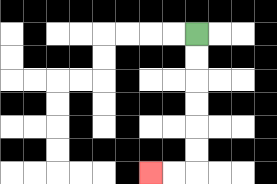{'start': '[8, 1]', 'end': '[6, 7]', 'path_directions': 'D,D,D,D,D,D,L,L', 'path_coordinates': '[[8, 1], [8, 2], [8, 3], [8, 4], [8, 5], [8, 6], [8, 7], [7, 7], [6, 7]]'}